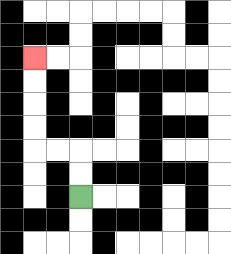{'start': '[3, 8]', 'end': '[1, 2]', 'path_directions': 'U,U,L,L,U,U,U,U', 'path_coordinates': '[[3, 8], [3, 7], [3, 6], [2, 6], [1, 6], [1, 5], [1, 4], [1, 3], [1, 2]]'}